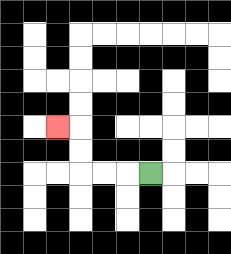{'start': '[6, 7]', 'end': '[2, 5]', 'path_directions': 'L,L,L,U,U,L', 'path_coordinates': '[[6, 7], [5, 7], [4, 7], [3, 7], [3, 6], [3, 5], [2, 5]]'}